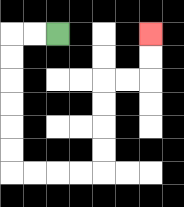{'start': '[2, 1]', 'end': '[6, 1]', 'path_directions': 'L,L,D,D,D,D,D,D,R,R,R,R,U,U,U,U,R,R,U,U', 'path_coordinates': '[[2, 1], [1, 1], [0, 1], [0, 2], [0, 3], [0, 4], [0, 5], [0, 6], [0, 7], [1, 7], [2, 7], [3, 7], [4, 7], [4, 6], [4, 5], [4, 4], [4, 3], [5, 3], [6, 3], [6, 2], [6, 1]]'}